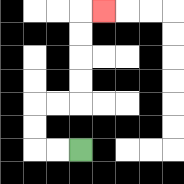{'start': '[3, 6]', 'end': '[4, 0]', 'path_directions': 'L,L,U,U,R,R,U,U,U,U,R', 'path_coordinates': '[[3, 6], [2, 6], [1, 6], [1, 5], [1, 4], [2, 4], [3, 4], [3, 3], [3, 2], [3, 1], [3, 0], [4, 0]]'}